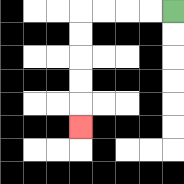{'start': '[7, 0]', 'end': '[3, 5]', 'path_directions': 'L,L,L,L,D,D,D,D,D', 'path_coordinates': '[[7, 0], [6, 0], [5, 0], [4, 0], [3, 0], [3, 1], [3, 2], [3, 3], [3, 4], [3, 5]]'}